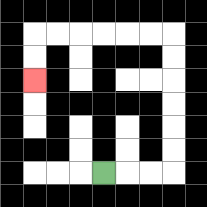{'start': '[4, 7]', 'end': '[1, 3]', 'path_directions': 'R,R,R,U,U,U,U,U,U,L,L,L,L,L,L,D,D', 'path_coordinates': '[[4, 7], [5, 7], [6, 7], [7, 7], [7, 6], [7, 5], [7, 4], [7, 3], [7, 2], [7, 1], [6, 1], [5, 1], [4, 1], [3, 1], [2, 1], [1, 1], [1, 2], [1, 3]]'}